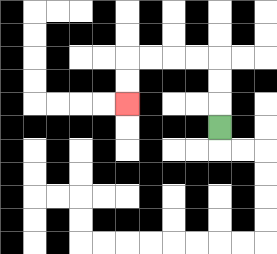{'start': '[9, 5]', 'end': '[5, 4]', 'path_directions': 'U,U,U,L,L,L,L,D,D', 'path_coordinates': '[[9, 5], [9, 4], [9, 3], [9, 2], [8, 2], [7, 2], [6, 2], [5, 2], [5, 3], [5, 4]]'}